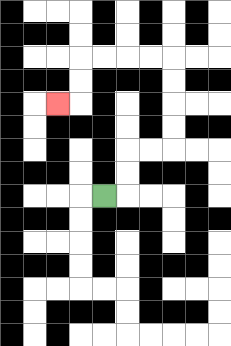{'start': '[4, 8]', 'end': '[2, 4]', 'path_directions': 'R,U,U,R,R,U,U,U,U,L,L,L,L,D,D,L', 'path_coordinates': '[[4, 8], [5, 8], [5, 7], [5, 6], [6, 6], [7, 6], [7, 5], [7, 4], [7, 3], [7, 2], [6, 2], [5, 2], [4, 2], [3, 2], [3, 3], [3, 4], [2, 4]]'}